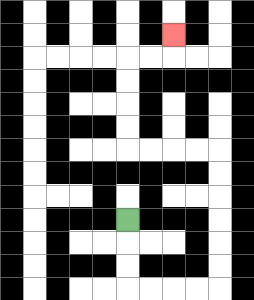{'start': '[5, 9]', 'end': '[7, 1]', 'path_directions': 'D,D,D,R,R,R,R,U,U,U,U,U,U,L,L,L,L,U,U,U,U,R,R,U', 'path_coordinates': '[[5, 9], [5, 10], [5, 11], [5, 12], [6, 12], [7, 12], [8, 12], [9, 12], [9, 11], [9, 10], [9, 9], [9, 8], [9, 7], [9, 6], [8, 6], [7, 6], [6, 6], [5, 6], [5, 5], [5, 4], [5, 3], [5, 2], [6, 2], [7, 2], [7, 1]]'}